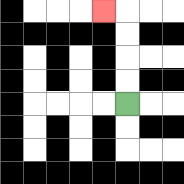{'start': '[5, 4]', 'end': '[4, 0]', 'path_directions': 'U,U,U,U,L', 'path_coordinates': '[[5, 4], [5, 3], [5, 2], [5, 1], [5, 0], [4, 0]]'}